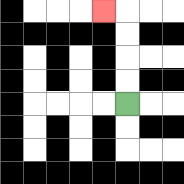{'start': '[5, 4]', 'end': '[4, 0]', 'path_directions': 'U,U,U,U,L', 'path_coordinates': '[[5, 4], [5, 3], [5, 2], [5, 1], [5, 0], [4, 0]]'}